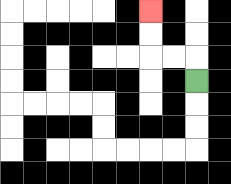{'start': '[8, 3]', 'end': '[6, 0]', 'path_directions': 'U,L,L,U,U', 'path_coordinates': '[[8, 3], [8, 2], [7, 2], [6, 2], [6, 1], [6, 0]]'}